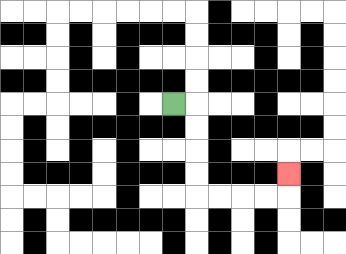{'start': '[7, 4]', 'end': '[12, 7]', 'path_directions': 'R,D,D,D,D,R,R,R,R,U', 'path_coordinates': '[[7, 4], [8, 4], [8, 5], [8, 6], [8, 7], [8, 8], [9, 8], [10, 8], [11, 8], [12, 8], [12, 7]]'}